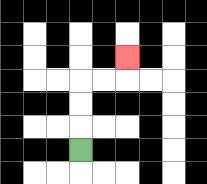{'start': '[3, 6]', 'end': '[5, 2]', 'path_directions': 'U,U,U,R,R,U', 'path_coordinates': '[[3, 6], [3, 5], [3, 4], [3, 3], [4, 3], [5, 3], [5, 2]]'}